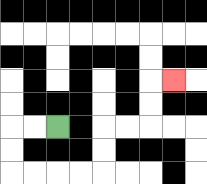{'start': '[2, 5]', 'end': '[7, 3]', 'path_directions': 'L,L,D,D,R,R,R,R,U,U,R,R,U,U,R', 'path_coordinates': '[[2, 5], [1, 5], [0, 5], [0, 6], [0, 7], [1, 7], [2, 7], [3, 7], [4, 7], [4, 6], [4, 5], [5, 5], [6, 5], [6, 4], [6, 3], [7, 3]]'}